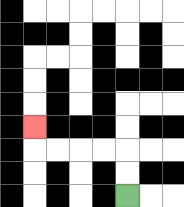{'start': '[5, 8]', 'end': '[1, 5]', 'path_directions': 'U,U,L,L,L,L,U', 'path_coordinates': '[[5, 8], [5, 7], [5, 6], [4, 6], [3, 6], [2, 6], [1, 6], [1, 5]]'}